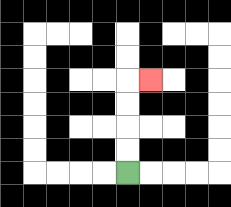{'start': '[5, 7]', 'end': '[6, 3]', 'path_directions': 'U,U,U,U,R', 'path_coordinates': '[[5, 7], [5, 6], [5, 5], [5, 4], [5, 3], [6, 3]]'}